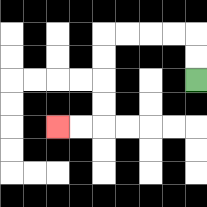{'start': '[8, 3]', 'end': '[2, 5]', 'path_directions': 'U,U,L,L,L,L,D,D,D,D,L,L', 'path_coordinates': '[[8, 3], [8, 2], [8, 1], [7, 1], [6, 1], [5, 1], [4, 1], [4, 2], [4, 3], [4, 4], [4, 5], [3, 5], [2, 5]]'}